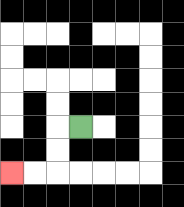{'start': '[3, 5]', 'end': '[0, 7]', 'path_directions': 'L,D,D,L,L', 'path_coordinates': '[[3, 5], [2, 5], [2, 6], [2, 7], [1, 7], [0, 7]]'}